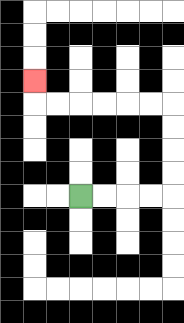{'start': '[3, 8]', 'end': '[1, 3]', 'path_directions': 'R,R,R,R,U,U,U,U,L,L,L,L,L,L,U', 'path_coordinates': '[[3, 8], [4, 8], [5, 8], [6, 8], [7, 8], [7, 7], [7, 6], [7, 5], [7, 4], [6, 4], [5, 4], [4, 4], [3, 4], [2, 4], [1, 4], [1, 3]]'}